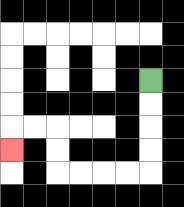{'start': '[6, 3]', 'end': '[0, 6]', 'path_directions': 'D,D,D,D,L,L,L,L,U,U,L,L,D', 'path_coordinates': '[[6, 3], [6, 4], [6, 5], [6, 6], [6, 7], [5, 7], [4, 7], [3, 7], [2, 7], [2, 6], [2, 5], [1, 5], [0, 5], [0, 6]]'}